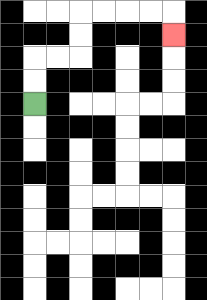{'start': '[1, 4]', 'end': '[7, 1]', 'path_directions': 'U,U,R,R,U,U,R,R,R,R,D', 'path_coordinates': '[[1, 4], [1, 3], [1, 2], [2, 2], [3, 2], [3, 1], [3, 0], [4, 0], [5, 0], [6, 0], [7, 0], [7, 1]]'}